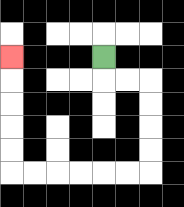{'start': '[4, 2]', 'end': '[0, 2]', 'path_directions': 'D,R,R,D,D,D,D,L,L,L,L,L,L,U,U,U,U,U', 'path_coordinates': '[[4, 2], [4, 3], [5, 3], [6, 3], [6, 4], [6, 5], [6, 6], [6, 7], [5, 7], [4, 7], [3, 7], [2, 7], [1, 7], [0, 7], [0, 6], [0, 5], [0, 4], [0, 3], [0, 2]]'}